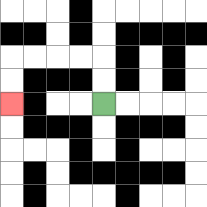{'start': '[4, 4]', 'end': '[0, 4]', 'path_directions': 'U,U,L,L,L,L,D,D', 'path_coordinates': '[[4, 4], [4, 3], [4, 2], [3, 2], [2, 2], [1, 2], [0, 2], [0, 3], [0, 4]]'}